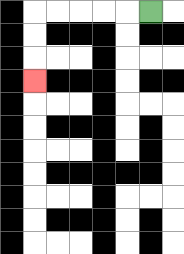{'start': '[6, 0]', 'end': '[1, 3]', 'path_directions': 'L,L,L,L,L,D,D,D', 'path_coordinates': '[[6, 0], [5, 0], [4, 0], [3, 0], [2, 0], [1, 0], [1, 1], [1, 2], [1, 3]]'}